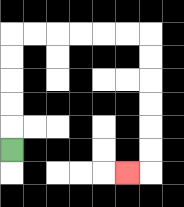{'start': '[0, 6]', 'end': '[5, 7]', 'path_directions': 'U,U,U,U,U,R,R,R,R,R,R,D,D,D,D,D,D,L', 'path_coordinates': '[[0, 6], [0, 5], [0, 4], [0, 3], [0, 2], [0, 1], [1, 1], [2, 1], [3, 1], [4, 1], [5, 1], [6, 1], [6, 2], [6, 3], [6, 4], [6, 5], [6, 6], [6, 7], [5, 7]]'}